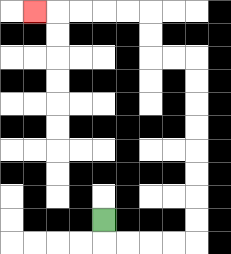{'start': '[4, 9]', 'end': '[1, 0]', 'path_directions': 'D,R,R,R,R,U,U,U,U,U,U,U,U,L,L,U,U,L,L,L,L,L', 'path_coordinates': '[[4, 9], [4, 10], [5, 10], [6, 10], [7, 10], [8, 10], [8, 9], [8, 8], [8, 7], [8, 6], [8, 5], [8, 4], [8, 3], [8, 2], [7, 2], [6, 2], [6, 1], [6, 0], [5, 0], [4, 0], [3, 0], [2, 0], [1, 0]]'}